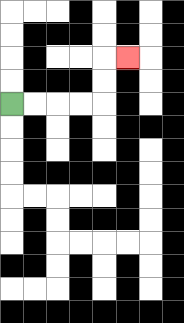{'start': '[0, 4]', 'end': '[5, 2]', 'path_directions': 'R,R,R,R,U,U,R', 'path_coordinates': '[[0, 4], [1, 4], [2, 4], [3, 4], [4, 4], [4, 3], [4, 2], [5, 2]]'}